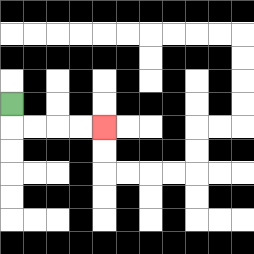{'start': '[0, 4]', 'end': '[4, 5]', 'path_directions': 'D,R,R,R,R', 'path_coordinates': '[[0, 4], [0, 5], [1, 5], [2, 5], [3, 5], [4, 5]]'}